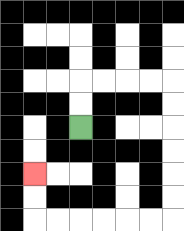{'start': '[3, 5]', 'end': '[1, 7]', 'path_directions': 'U,U,R,R,R,R,D,D,D,D,D,D,L,L,L,L,L,L,U,U', 'path_coordinates': '[[3, 5], [3, 4], [3, 3], [4, 3], [5, 3], [6, 3], [7, 3], [7, 4], [7, 5], [7, 6], [7, 7], [7, 8], [7, 9], [6, 9], [5, 9], [4, 9], [3, 9], [2, 9], [1, 9], [1, 8], [1, 7]]'}